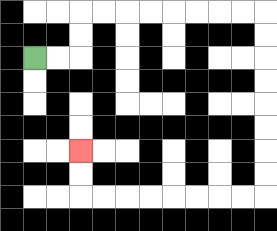{'start': '[1, 2]', 'end': '[3, 6]', 'path_directions': 'R,R,U,U,R,R,R,R,R,R,R,R,D,D,D,D,D,D,D,D,L,L,L,L,L,L,L,L,U,U', 'path_coordinates': '[[1, 2], [2, 2], [3, 2], [3, 1], [3, 0], [4, 0], [5, 0], [6, 0], [7, 0], [8, 0], [9, 0], [10, 0], [11, 0], [11, 1], [11, 2], [11, 3], [11, 4], [11, 5], [11, 6], [11, 7], [11, 8], [10, 8], [9, 8], [8, 8], [7, 8], [6, 8], [5, 8], [4, 8], [3, 8], [3, 7], [3, 6]]'}